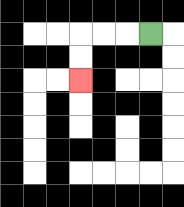{'start': '[6, 1]', 'end': '[3, 3]', 'path_directions': 'L,L,L,D,D', 'path_coordinates': '[[6, 1], [5, 1], [4, 1], [3, 1], [3, 2], [3, 3]]'}